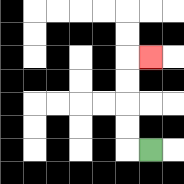{'start': '[6, 6]', 'end': '[6, 2]', 'path_directions': 'L,U,U,U,U,R', 'path_coordinates': '[[6, 6], [5, 6], [5, 5], [5, 4], [5, 3], [5, 2], [6, 2]]'}